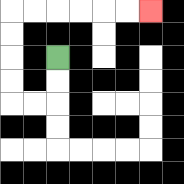{'start': '[2, 2]', 'end': '[6, 0]', 'path_directions': 'D,D,L,L,U,U,U,U,R,R,R,R,R,R', 'path_coordinates': '[[2, 2], [2, 3], [2, 4], [1, 4], [0, 4], [0, 3], [0, 2], [0, 1], [0, 0], [1, 0], [2, 0], [3, 0], [4, 0], [5, 0], [6, 0]]'}